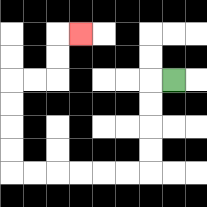{'start': '[7, 3]', 'end': '[3, 1]', 'path_directions': 'L,D,D,D,D,L,L,L,L,L,L,U,U,U,U,R,R,U,U,R', 'path_coordinates': '[[7, 3], [6, 3], [6, 4], [6, 5], [6, 6], [6, 7], [5, 7], [4, 7], [3, 7], [2, 7], [1, 7], [0, 7], [0, 6], [0, 5], [0, 4], [0, 3], [1, 3], [2, 3], [2, 2], [2, 1], [3, 1]]'}